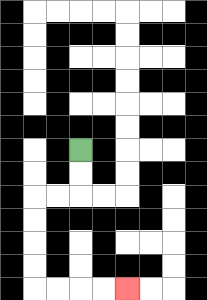{'start': '[3, 6]', 'end': '[5, 12]', 'path_directions': 'D,D,L,L,D,D,D,D,R,R,R,R', 'path_coordinates': '[[3, 6], [3, 7], [3, 8], [2, 8], [1, 8], [1, 9], [1, 10], [1, 11], [1, 12], [2, 12], [3, 12], [4, 12], [5, 12]]'}